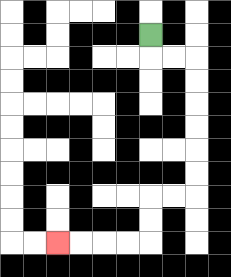{'start': '[6, 1]', 'end': '[2, 10]', 'path_directions': 'D,R,R,D,D,D,D,D,D,L,L,D,D,L,L,L,L', 'path_coordinates': '[[6, 1], [6, 2], [7, 2], [8, 2], [8, 3], [8, 4], [8, 5], [8, 6], [8, 7], [8, 8], [7, 8], [6, 8], [6, 9], [6, 10], [5, 10], [4, 10], [3, 10], [2, 10]]'}